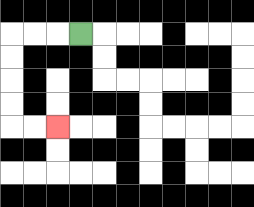{'start': '[3, 1]', 'end': '[2, 5]', 'path_directions': 'L,L,L,D,D,D,D,R,R', 'path_coordinates': '[[3, 1], [2, 1], [1, 1], [0, 1], [0, 2], [0, 3], [0, 4], [0, 5], [1, 5], [2, 5]]'}